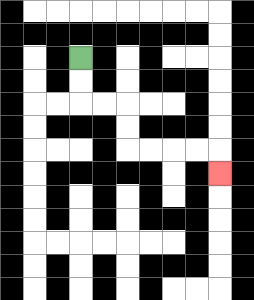{'start': '[3, 2]', 'end': '[9, 7]', 'path_directions': 'D,D,R,R,D,D,R,R,R,R,D', 'path_coordinates': '[[3, 2], [3, 3], [3, 4], [4, 4], [5, 4], [5, 5], [5, 6], [6, 6], [7, 6], [8, 6], [9, 6], [9, 7]]'}